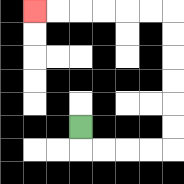{'start': '[3, 5]', 'end': '[1, 0]', 'path_directions': 'D,R,R,R,R,U,U,U,U,U,U,L,L,L,L,L,L', 'path_coordinates': '[[3, 5], [3, 6], [4, 6], [5, 6], [6, 6], [7, 6], [7, 5], [7, 4], [7, 3], [7, 2], [7, 1], [7, 0], [6, 0], [5, 0], [4, 0], [3, 0], [2, 0], [1, 0]]'}